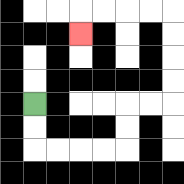{'start': '[1, 4]', 'end': '[3, 1]', 'path_directions': 'D,D,R,R,R,R,U,U,R,R,U,U,U,U,L,L,L,L,D', 'path_coordinates': '[[1, 4], [1, 5], [1, 6], [2, 6], [3, 6], [4, 6], [5, 6], [5, 5], [5, 4], [6, 4], [7, 4], [7, 3], [7, 2], [7, 1], [7, 0], [6, 0], [5, 0], [4, 0], [3, 0], [3, 1]]'}